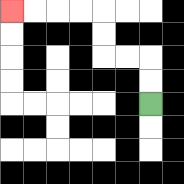{'start': '[6, 4]', 'end': '[0, 0]', 'path_directions': 'U,U,L,L,U,U,L,L,L,L', 'path_coordinates': '[[6, 4], [6, 3], [6, 2], [5, 2], [4, 2], [4, 1], [4, 0], [3, 0], [2, 0], [1, 0], [0, 0]]'}